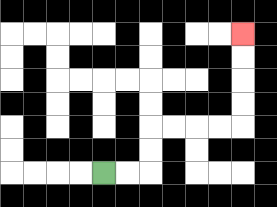{'start': '[4, 7]', 'end': '[10, 1]', 'path_directions': 'R,R,U,U,R,R,R,R,U,U,U,U', 'path_coordinates': '[[4, 7], [5, 7], [6, 7], [6, 6], [6, 5], [7, 5], [8, 5], [9, 5], [10, 5], [10, 4], [10, 3], [10, 2], [10, 1]]'}